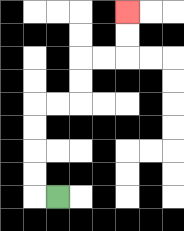{'start': '[2, 8]', 'end': '[5, 0]', 'path_directions': 'L,U,U,U,U,R,R,U,U,R,R,U,U', 'path_coordinates': '[[2, 8], [1, 8], [1, 7], [1, 6], [1, 5], [1, 4], [2, 4], [3, 4], [3, 3], [3, 2], [4, 2], [5, 2], [5, 1], [5, 0]]'}